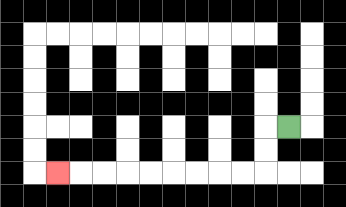{'start': '[12, 5]', 'end': '[2, 7]', 'path_directions': 'L,D,D,L,L,L,L,L,L,L,L,L', 'path_coordinates': '[[12, 5], [11, 5], [11, 6], [11, 7], [10, 7], [9, 7], [8, 7], [7, 7], [6, 7], [5, 7], [4, 7], [3, 7], [2, 7]]'}